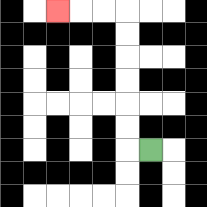{'start': '[6, 6]', 'end': '[2, 0]', 'path_directions': 'L,U,U,U,U,U,U,L,L,L', 'path_coordinates': '[[6, 6], [5, 6], [5, 5], [5, 4], [5, 3], [5, 2], [5, 1], [5, 0], [4, 0], [3, 0], [2, 0]]'}